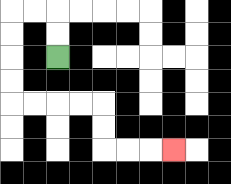{'start': '[2, 2]', 'end': '[7, 6]', 'path_directions': 'U,U,L,L,D,D,D,D,R,R,R,R,D,D,R,R,R', 'path_coordinates': '[[2, 2], [2, 1], [2, 0], [1, 0], [0, 0], [0, 1], [0, 2], [0, 3], [0, 4], [1, 4], [2, 4], [3, 4], [4, 4], [4, 5], [4, 6], [5, 6], [6, 6], [7, 6]]'}